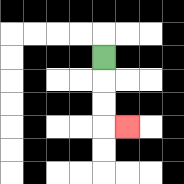{'start': '[4, 2]', 'end': '[5, 5]', 'path_directions': 'D,D,D,R', 'path_coordinates': '[[4, 2], [4, 3], [4, 4], [4, 5], [5, 5]]'}